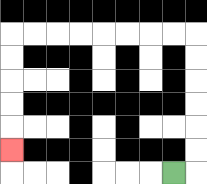{'start': '[7, 7]', 'end': '[0, 6]', 'path_directions': 'R,U,U,U,U,U,U,L,L,L,L,L,L,L,L,D,D,D,D,D', 'path_coordinates': '[[7, 7], [8, 7], [8, 6], [8, 5], [8, 4], [8, 3], [8, 2], [8, 1], [7, 1], [6, 1], [5, 1], [4, 1], [3, 1], [2, 1], [1, 1], [0, 1], [0, 2], [0, 3], [0, 4], [0, 5], [0, 6]]'}